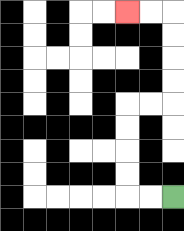{'start': '[7, 8]', 'end': '[5, 0]', 'path_directions': 'L,L,U,U,U,U,R,R,U,U,U,U,L,L', 'path_coordinates': '[[7, 8], [6, 8], [5, 8], [5, 7], [5, 6], [5, 5], [5, 4], [6, 4], [7, 4], [7, 3], [7, 2], [7, 1], [7, 0], [6, 0], [5, 0]]'}